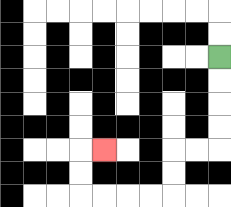{'start': '[9, 2]', 'end': '[4, 6]', 'path_directions': 'D,D,D,D,L,L,D,D,L,L,L,L,U,U,R', 'path_coordinates': '[[9, 2], [9, 3], [9, 4], [9, 5], [9, 6], [8, 6], [7, 6], [7, 7], [7, 8], [6, 8], [5, 8], [4, 8], [3, 8], [3, 7], [3, 6], [4, 6]]'}